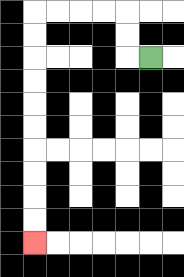{'start': '[6, 2]', 'end': '[1, 10]', 'path_directions': 'L,U,U,L,L,L,L,D,D,D,D,D,D,D,D,D,D', 'path_coordinates': '[[6, 2], [5, 2], [5, 1], [5, 0], [4, 0], [3, 0], [2, 0], [1, 0], [1, 1], [1, 2], [1, 3], [1, 4], [1, 5], [1, 6], [1, 7], [1, 8], [1, 9], [1, 10]]'}